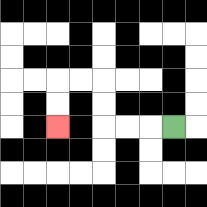{'start': '[7, 5]', 'end': '[2, 5]', 'path_directions': 'L,L,L,U,U,L,L,D,D', 'path_coordinates': '[[7, 5], [6, 5], [5, 5], [4, 5], [4, 4], [4, 3], [3, 3], [2, 3], [2, 4], [2, 5]]'}